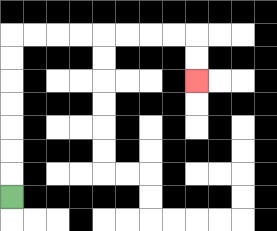{'start': '[0, 8]', 'end': '[8, 3]', 'path_directions': 'U,U,U,U,U,U,U,R,R,R,R,R,R,R,R,D,D', 'path_coordinates': '[[0, 8], [0, 7], [0, 6], [0, 5], [0, 4], [0, 3], [0, 2], [0, 1], [1, 1], [2, 1], [3, 1], [4, 1], [5, 1], [6, 1], [7, 1], [8, 1], [8, 2], [8, 3]]'}